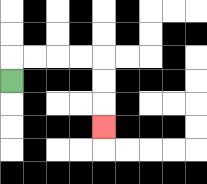{'start': '[0, 3]', 'end': '[4, 5]', 'path_directions': 'U,R,R,R,R,D,D,D', 'path_coordinates': '[[0, 3], [0, 2], [1, 2], [2, 2], [3, 2], [4, 2], [4, 3], [4, 4], [4, 5]]'}